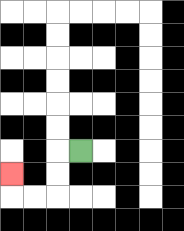{'start': '[3, 6]', 'end': '[0, 7]', 'path_directions': 'L,D,D,L,L,U', 'path_coordinates': '[[3, 6], [2, 6], [2, 7], [2, 8], [1, 8], [0, 8], [0, 7]]'}